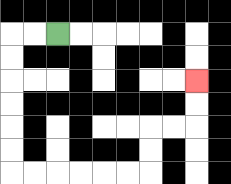{'start': '[2, 1]', 'end': '[8, 3]', 'path_directions': 'L,L,D,D,D,D,D,D,R,R,R,R,R,R,U,U,R,R,U,U', 'path_coordinates': '[[2, 1], [1, 1], [0, 1], [0, 2], [0, 3], [0, 4], [0, 5], [0, 6], [0, 7], [1, 7], [2, 7], [3, 7], [4, 7], [5, 7], [6, 7], [6, 6], [6, 5], [7, 5], [8, 5], [8, 4], [8, 3]]'}